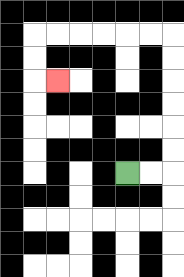{'start': '[5, 7]', 'end': '[2, 3]', 'path_directions': 'R,R,U,U,U,U,U,U,L,L,L,L,L,L,D,D,R', 'path_coordinates': '[[5, 7], [6, 7], [7, 7], [7, 6], [7, 5], [7, 4], [7, 3], [7, 2], [7, 1], [6, 1], [5, 1], [4, 1], [3, 1], [2, 1], [1, 1], [1, 2], [1, 3], [2, 3]]'}